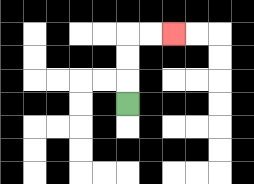{'start': '[5, 4]', 'end': '[7, 1]', 'path_directions': 'U,U,U,R,R', 'path_coordinates': '[[5, 4], [5, 3], [5, 2], [5, 1], [6, 1], [7, 1]]'}